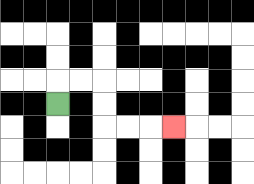{'start': '[2, 4]', 'end': '[7, 5]', 'path_directions': 'U,R,R,D,D,R,R,R', 'path_coordinates': '[[2, 4], [2, 3], [3, 3], [4, 3], [4, 4], [4, 5], [5, 5], [6, 5], [7, 5]]'}